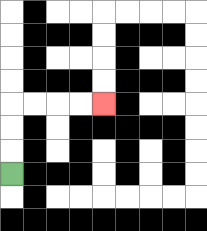{'start': '[0, 7]', 'end': '[4, 4]', 'path_directions': 'U,U,U,R,R,R,R', 'path_coordinates': '[[0, 7], [0, 6], [0, 5], [0, 4], [1, 4], [2, 4], [3, 4], [4, 4]]'}